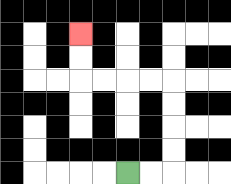{'start': '[5, 7]', 'end': '[3, 1]', 'path_directions': 'R,R,U,U,U,U,L,L,L,L,U,U', 'path_coordinates': '[[5, 7], [6, 7], [7, 7], [7, 6], [7, 5], [7, 4], [7, 3], [6, 3], [5, 3], [4, 3], [3, 3], [3, 2], [3, 1]]'}